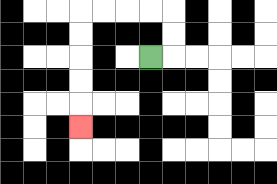{'start': '[6, 2]', 'end': '[3, 5]', 'path_directions': 'R,U,U,L,L,L,L,D,D,D,D,D', 'path_coordinates': '[[6, 2], [7, 2], [7, 1], [7, 0], [6, 0], [5, 0], [4, 0], [3, 0], [3, 1], [3, 2], [3, 3], [3, 4], [3, 5]]'}